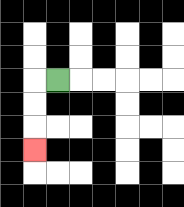{'start': '[2, 3]', 'end': '[1, 6]', 'path_directions': 'L,D,D,D', 'path_coordinates': '[[2, 3], [1, 3], [1, 4], [1, 5], [1, 6]]'}